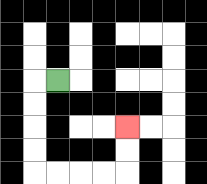{'start': '[2, 3]', 'end': '[5, 5]', 'path_directions': 'L,D,D,D,D,R,R,R,R,U,U', 'path_coordinates': '[[2, 3], [1, 3], [1, 4], [1, 5], [1, 6], [1, 7], [2, 7], [3, 7], [4, 7], [5, 7], [5, 6], [5, 5]]'}